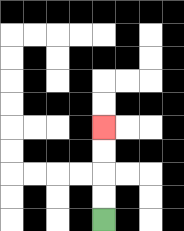{'start': '[4, 9]', 'end': '[4, 5]', 'path_directions': 'U,U,U,U', 'path_coordinates': '[[4, 9], [4, 8], [4, 7], [4, 6], [4, 5]]'}